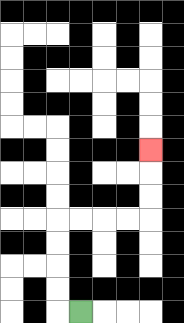{'start': '[3, 13]', 'end': '[6, 6]', 'path_directions': 'L,U,U,U,U,R,R,R,R,U,U,U', 'path_coordinates': '[[3, 13], [2, 13], [2, 12], [2, 11], [2, 10], [2, 9], [3, 9], [4, 9], [5, 9], [6, 9], [6, 8], [6, 7], [6, 6]]'}